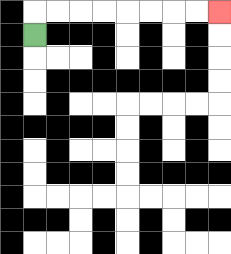{'start': '[1, 1]', 'end': '[9, 0]', 'path_directions': 'U,R,R,R,R,R,R,R,R', 'path_coordinates': '[[1, 1], [1, 0], [2, 0], [3, 0], [4, 0], [5, 0], [6, 0], [7, 0], [8, 0], [9, 0]]'}